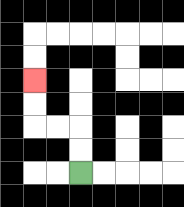{'start': '[3, 7]', 'end': '[1, 3]', 'path_directions': 'U,U,L,L,U,U', 'path_coordinates': '[[3, 7], [3, 6], [3, 5], [2, 5], [1, 5], [1, 4], [1, 3]]'}